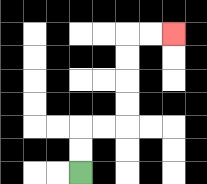{'start': '[3, 7]', 'end': '[7, 1]', 'path_directions': 'U,U,R,R,U,U,U,U,R,R', 'path_coordinates': '[[3, 7], [3, 6], [3, 5], [4, 5], [5, 5], [5, 4], [5, 3], [5, 2], [5, 1], [6, 1], [7, 1]]'}